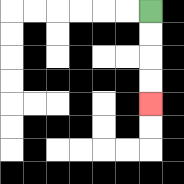{'start': '[6, 0]', 'end': '[6, 4]', 'path_directions': 'D,D,D,D', 'path_coordinates': '[[6, 0], [6, 1], [6, 2], [6, 3], [6, 4]]'}